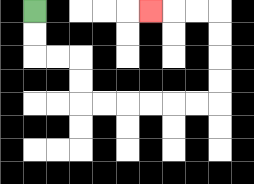{'start': '[1, 0]', 'end': '[6, 0]', 'path_directions': 'D,D,R,R,D,D,R,R,R,R,R,R,U,U,U,U,L,L,L', 'path_coordinates': '[[1, 0], [1, 1], [1, 2], [2, 2], [3, 2], [3, 3], [3, 4], [4, 4], [5, 4], [6, 4], [7, 4], [8, 4], [9, 4], [9, 3], [9, 2], [9, 1], [9, 0], [8, 0], [7, 0], [6, 0]]'}